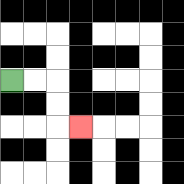{'start': '[0, 3]', 'end': '[3, 5]', 'path_directions': 'R,R,D,D,R', 'path_coordinates': '[[0, 3], [1, 3], [2, 3], [2, 4], [2, 5], [3, 5]]'}